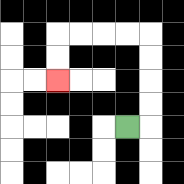{'start': '[5, 5]', 'end': '[2, 3]', 'path_directions': 'R,U,U,U,U,L,L,L,L,D,D', 'path_coordinates': '[[5, 5], [6, 5], [6, 4], [6, 3], [6, 2], [6, 1], [5, 1], [4, 1], [3, 1], [2, 1], [2, 2], [2, 3]]'}